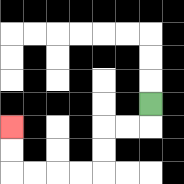{'start': '[6, 4]', 'end': '[0, 5]', 'path_directions': 'D,L,L,D,D,L,L,L,L,U,U', 'path_coordinates': '[[6, 4], [6, 5], [5, 5], [4, 5], [4, 6], [4, 7], [3, 7], [2, 7], [1, 7], [0, 7], [0, 6], [0, 5]]'}